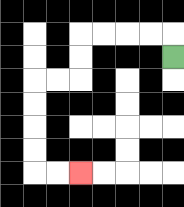{'start': '[7, 2]', 'end': '[3, 7]', 'path_directions': 'U,L,L,L,L,D,D,L,L,D,D,D,D,R,R', 'path_coordinates': '[[7, 2], [7, 1], [6, 1], [5, 1], [4, 1], [3, 1], [3, 2], [3, 3], [2, 3], [1, 3], [1, 4], [1, 5], [1, 6], [1, 7], [2, 7], [3, 7]]'}